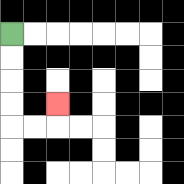{'start': '[0, 1]', 'end': '[2, 4]', 'path_directions': 'D,D,D,D,R,R,U', 'path_coordinates': '[[0, 1], [0, 2], [0, 3], [0, 4], [0, 5], [1, 5], [2, 5], [2, 4]]'}